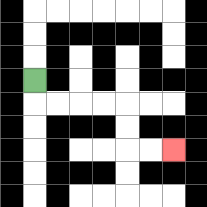{'start': '[1, 3]', 'end': '[7, 6]', 'path_directions': 'D,R,R,R,R,D,D,R,R', 'path_coordinates': '[[1, 3], [1, 4], [2, 4], [3, 4], [4, 4], [5, 4], [5, 5], [5, 6], [6, 6], [7, 6]]'}